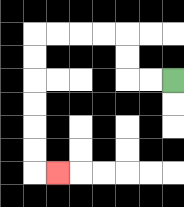{'start': '[7, 3]', 'end': '[2, 7]', 'path_directions': 'L,L,U,U,L,L,L,L,D,D,D,D,D,D,R', 'path_coordinates': '[[7, 3], [6, 3], [5, 3], [5, 2], [5, 1], [4, 1], [3, 1], [2, 1], [1, 1], [1, 2], [1, 3], [1, 4], [1, 5], [1, 6], [1, 7], [2, 7]]'}